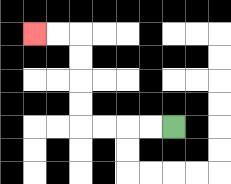{'start': '[7, 5]', 'end': '[1, 1]', 'path_directions': 'L,L,L,L,U,U,U,U,L,L', 'path_coordinates': '[[7, 5], [6, 5], [5, 5], [4, 5], [3, 5], [3, 4], [3, 3], [3, 2], [3, 1], [2, 1], [1, 1]]'}